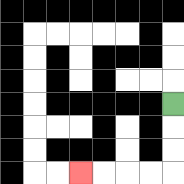{'start': '[7, 4]', 'end': '[3, 7]', 'path_directions': 'D,D,D,L,L,L,L', 'path_coordinates': '[[7, 4], [7, 5], [7, 6], [7, 7], [6, 7], [5, 7], [4, 7], [3, 7]]'}